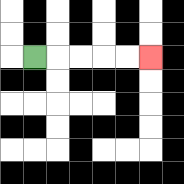{'start': '[1, 2]', 'end': '[6, 2]', 'path_directions': 'R,R,R,R,R', 'path_coordinates': '[[1, 2], [2, 2], [3, 2], [4, 2], [5, 2], [6, 2]]'}